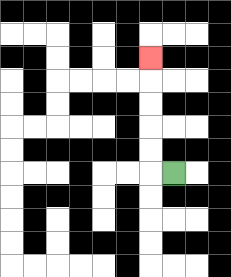{'start': '[7, 7]', 'end': '[6, 2]', 'path_directions': 'L,U,U,U,U,U', 'path_coordinates': '[[7, 7], [6, 7], [6, 6], [6, 5], [6, 4], [6, 3], [6, 2]]'}